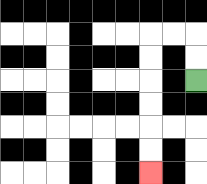{'start': '[8, 3]', 'end': '[6, 7]', 'path_directions': 'U,U,L,L,D,D,D,D,D,D', 'path_coordinates': '[[8, 3], [8, 2], [8, 1], [7, 1], [6, 1], [6, 2], [6, 3], [6, 4], [6, 5], [6, 6], [6, 7]]'}